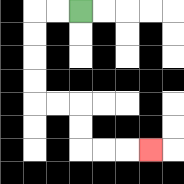{'start': '[3, 0]', 'end': '[6, 6]', 'path_directions': 'L,L,D,D,D,D,R,R,D,D,R,R,R', 'path_coordinates': '[[3, 0], [2, 0], [1, 0], [1, 1], [1, 2], [1, 3], [1, 4], [2, 4], [3, 4], [3, 5], [3, 6], [4, 6], [5, 6], [6, 6]]'}